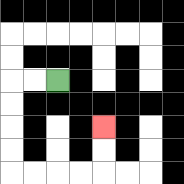{'start': '[2, 3]', 'end': '[4, 5]', 'path_directions': 'L,L,D,D,D,D,R,R,R,R,U,U', 'path_coordinates': '[[2, 3], [1, 3], [0, 3], [0, 4], [0, 5], [0, 6], [0, 7], [1, 7], [2, 7], [3, 7], [4, 7], [4, 6], [4, 5]]'}